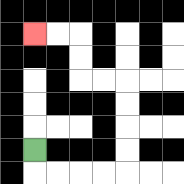{'start': '[1, 6]', 'end': '[1, 1]', 'path_directions': 'D,R,R,R,R,U,U,U,U,L,L,U,U,L,L', 'path_coordinates': '[[1, 6], [1, 7], [2, 7], [3, 7], [4, 7], [5, 7], [5, 6], [5, 5], [5, 4], [5, 3], [4, 3], [3, 3], [3, 2], [3, 1], [2, 1], [1, 1]]'}